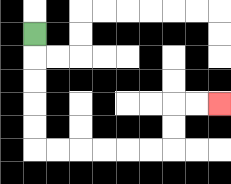{'start': '[1, 1]', 'end': '[9, 4]', 'path_directions': 'D,D,D,D,D,R,R,R,R,R,R,U,U,R,R', 'path_coordinates': '[[1, 1], [1, 2], [1, 3], [1, 4], [1, 5], [1, 6], [2, 6], [3, 6], [4, 6], [5, 6], [6, 6], [7, 6], [7, 5], [7, 4], [8, 4], [9, 4]]'}